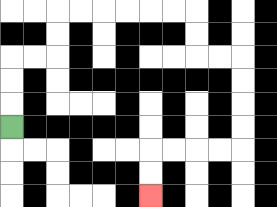{'start': '[0, 5]', 'end': '[6, 8]', 'path_directions': 'U,U,U,R,R,U,U,R,R,R,R,R,R,D,D,R,R,D,D,D,D,L,L,L,L,D,D', 'path_coordinates': '[[0, 5], [0, 4], [0, 3], [0, 2], [1, 2], [2, 2], [2, 1], [2, 0], [3, 0], [4, 0], [5, 0], [6, 0], [7, 0], [8, 0], [8, 1], [8, 2], [9, 2], [10, 2], [10, 3], [10, 4], [10, 5], [10, 6], [9, 6], [8, 6], [7, 6], [6, 6], [6, 7], [6, 8]]'}